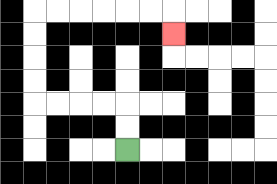{'start': '[5, 6]', 'end': '[7, 1]', 'path_directions': 'U,U,L,L,L,L,U,U,U,U,R,R,R,R,R,R,D', 'path_coordinates': '[[5, 6], [5, 5], [5, 4], [4, 4], [3, 4], [2, 4], [1, 4], [1, 3], [1, 2], [1, 1], [1, 0], [2, 0], [3, 0], [4, 0], [5, 0], [6, 0], [7, 0], [7, 1]]'}